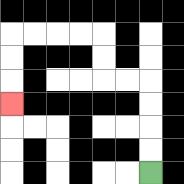{'start': '[6, 7]', 'end': '[0, 4]', 'path_directions': 'U,U,U,U,L,L,U,U,L,L,L,L,D,D,D', 'path_coordinates': '[[6, 7], [6, 6], [6, 5], [6, 4], [6, 3], [5, 3], [4, 3], [4, 2], [4, 1], [3, 1], [2, 1], [1, 1], [0, 1], [0, 2], [0, 3], [0, 4]]'}